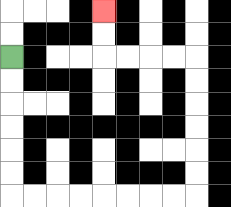{'start': '[0, 2]', 'end': '[4, 0]', 'path_directions': 'D,D,D,D,D,D,R,R,R,R,R,R,R,R,U,U,U,U,U,U,L,L,L,L,U,U', 'path_coordinates': '[[0, 2], [0, 3], [0, 4], [0, 5], [0, 6], [0, 7], [0, 8], [1, 8], [2, 8], [3, 8], [4, 8], [5, 8], [6, 8], [7, 8], [8, 8], [8, 7], [8, 6], [8, 5], [8, 4], [8, 3], [8, 2], [7, 2], [6, 2], [5, 2], [4, 2], [4, 1], [4, 0]]'}